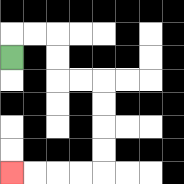{'start': '[0, 2]', 'end': '[0, 7]', 'path_directions': 'U,R,R,D,D,R,R,D,D,D,D,L,L,L,L', 'path_coordinates': '[[0, 2], [0, 1], [1, 1], [2, 1], [2, 2], [2, 3], [3, 3], [4, 3], [4, 4], [4, 5], [4, 6], [4, 7], [3, 7], [2, 7], [1, 7], [0, 7]]'}